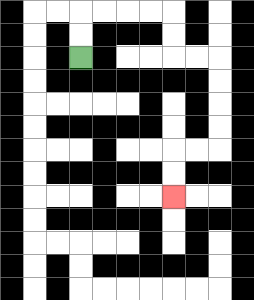{'start': '[3, 2]', 'end': '[7, 8]', 'path_directions': 'U,U,R,R,R,R,D,D,R,R,D,D,D,D,L,L,D,D', 'path_coordinates': '[[3, 2], [3, 1], [3, 0], [4, 0], [5, 0], [6, 0], [7, 0], [7, 1], [7, 2], [8, 2], [9, 2], [9, 3], [9, 4], [9, 5], [9, 6], [8, 6], [7, 6], [7, 7], [7, 8]]'}